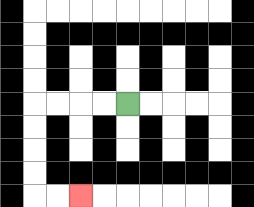{'start': '[5, 4]', 'end': '[3, 8]', 'path_directions': 'L,L,L,L,D,D,D,D,R,R', 'path_coordinates': '[[5, 4], [4, 4], [3, 4], [2, 4], [1, 4], [1, 5], [1, 6], [1, 7], [1, 8], [2, 8], [3, 8]]'}